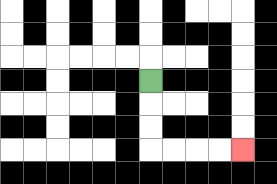{'start': '[6, 3]', 'end': '[10, 6]', 'path_directions': 'D,D,D,R,R,R,R', 'path_coordinates': '[[6, 3], [6, 4], [6, 5], [6, 6], [7, 6], [8, 6], [9, 6], [10, 6]]'}